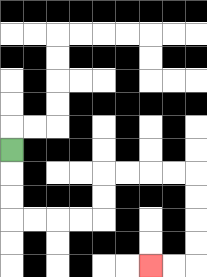{'start': '[0, 6]', 'end': '[6, 11]', 'path_directions': 'D,D,D,R,R,R,R,U,U,R,R,R,R,D,D,D,D,L,L', 'path_coordinates': '[[0, 6], [0, 7], [0, 8], [0, 9], [1, 9], [2, 9], [3, 9], [4, 9], [4, 8], [4, 7], [5, 7], [6, 7], [7, 7], [8, 7], [8, 8], [8, 9], [8, 10], [8, 11], [7, 11], [6, 11]]'}